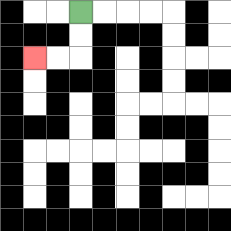{'start': '[3, 0]', 'end': '[1, 2]', 'path_directions': 'D,D,L,L', 'path_coordinates': '[[3, 0], [3, 1], [3, 2], [2, 2], [1, 2]]'}